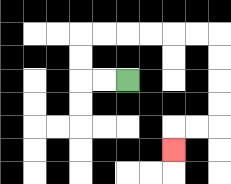{'start': '[5, 3]', 'end': '[7, 6]', 'path_directions': 'L,L,U,U,R,R,R,R,R,R,D,D,D,D,L,L,D', 'path_coordinates': '[[5, 3], [4, 3], [3, 3], [3, 2], [3, 1], [4, 1], [5, 1], [6, 1], [7, 1], [8, 1], [9, 1], [9, 2], [9, 3], [9, 4], [9, 5], [8, 5], [7, 5], [7, 6]]'}